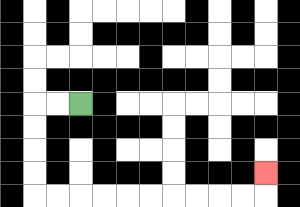{'start': '[3, 4]', 'end': '[11, 7]', 'path_directions': 'L,L,D,D,D,D,R,R,R,R,R,R,R,R,R,R,U', 'path_coordinates': '[[3, 4], [2, 4], [1, 4], [1, 5], [1, 6], [1, 7], [1, 8], [2, 8], [3, 8], [4, 8], [5, 8], [6, 8], [7, 8], [8, 8], [9, 8], [10, 8], [11, 8], [11, 7]]'}